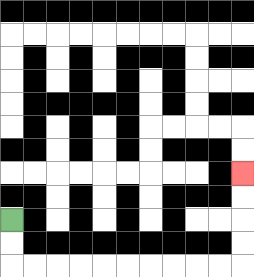{'start': '[0, 9]', 'end': '[10, 7]', 'path_directions': 'D,D,R,R,R,R,R,R,R,R,R,R,U,U,U,U', 'path_coordinates': '[[0, 9], [0, 10], [0, 11], [1, 11], [2, 11], [3, 11], [4, 11], [5, 11], [6, 11], [7, 11], [8, 11], [9, 11], [10, 11], [10, 10], [10, 9], [10, 8], [10, 7]]'}